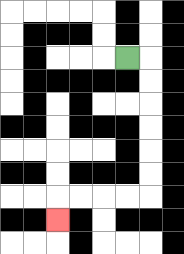{'start': '[5, 2]', 'end': '[2, 9]', 'path_directions': 'R,D,D,D,D,D,D,L,L,L,L,D', 'path_coordinates': '[[5, 2], [6, 2], [6, 3], [6, 4], [6, 5], [6, 6], [6, 7], [6, 8], [5, 8], [4, 8], [3, 8], [2, 8], [2, 9]]'}